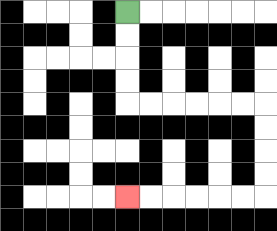{'start': '[5, 0]', 'end': '[5, 8]', 'path_directions': 'D,D,D,D,R,R,R,R,R,R,D,D,D,D,L,L,L,L,L,L', 'path_coordinates': '[[5, 0], [5, 1], [5, 2], [5, 3], [5, 4], [6, 4], [7, 4], [8, 4], [9, 4], [10, 4], [11, 4], [11, 5], [11, 6], [11, 7], [11, 8], [10, 8], [9, 8], [8, 8], [7, 8], [6, 8], [5, 8]]'}